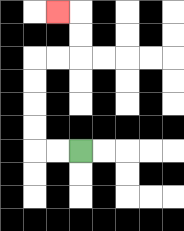{'start': '[3, 6]', 'end': '[2, 0]', 'path_directions': 'L,L,U,U,U,U,R,R,U,U,L', 'path_coordinates': '[[3, 6], [2, 6], [1, 6], [1, 5], [1, 4], [1, 3], [1, 2], [2, 2], [3, 2], [3, 1], [3, 0], [2, 0]]'}